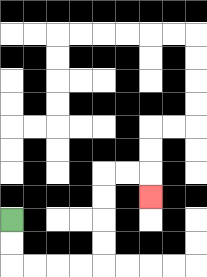{'start': '[0, 9]', 'end': '[6, 8]', 'path_directions': 'D,D,R,R,R,R,U,U,U,U,R,R,D', 'path_coordinates': '[[0, 9], [0, 10], [0, 11], [1, 11], [2, 11], [3, 11], [4, 11], [4, 10], [4, 9], [4, 8], [4, 7], [5, 7], [6, 7], [6, 8]]'}